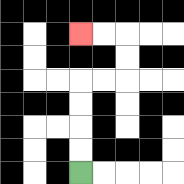{'start': '[3, 7]', 'end': '[3, 1]', 'path_directions': 'U,U,U,U,R,R,U,U,L,L', 'path_coordinates': '[[3, 7], [3, 6], [3, 5], [3, 4], [3, 3], [4, 3], [5, 3], [5, 2], [5, 1], [4, 1], [3, 1]]'}